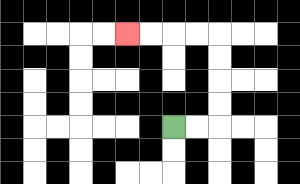{'start': '[7, 5]', 'end': '[5, 1]', 'path_directions': 'R,R,U,U,U,U,L,L,L,L', 'path_coordinates': '[[7, 5], [8, 5], [9, 5], [9, 4], [9, 3], [9, 2], [9, 1], [8, 1], [7, 1], [6, 1], [5, 1]]'}